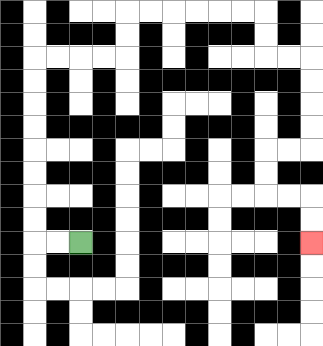{'start': '[3, 10]', 'end': '[13, 10]', 'path_directions': 'L,L,U,U,U,U,U,U,U,U,R,R,R,R,U,U,R,R,R,R,R,R,D,D,R,R,D,D,D,D,L,L,D,D,R,R,D,D', 'path_coordinates': '[[3, 10], [2, 10], [1, 10], [1, 9], [1, 8], [1, 7], [1, 6], [1, 5], [1, 4], [1, 3], [1, 2], [2, 2], [3, 2], [4, 2], [5, 2], [5, 1], [5, 0], [6, 0], [7, 0], [8, 0], [9, 0], [10, 0], [11, 0], [11, 1], [11, 2], [12, 2], [13, 2], [13, 3], [13, 4], [13, 5], [13, 6], [12, 6], [11, 6], [11, 7], [11, 8], [12, 8], [13, 8], [13, 9], [13, 10]]'}